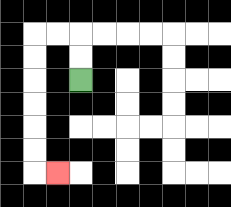{'start': '[3, 3]', 'end': '[2, 7]', 'path_directions': 'U,U,L,L,D,D,D,D,D,D,R', 'path_coordinates': '[[3, 3], [3, 2], [3, 1], [2, 1], [1, 1], [1, 2], [1, 3], [1, 4], [1, 5], [1, 6], [1, 7], [2, 7]]'}